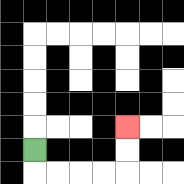{'start': '[1, 6]', 'end': '[5, 5]', 'path_directions': 'D,R,R,R,R,U,U', 'path_coordinates': '[[1, 6], [1, 7], [2, 7], [3, 7], [4, 7], [5, 7], [5, 6], [5, 5]]'}